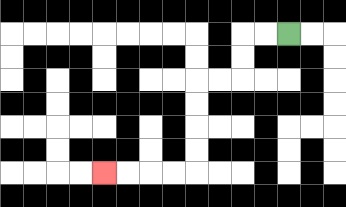{'start': '[12, 1]', 'end': '[4, 7]', 'path_directions': 'L,L,D,D,L,L,D,D,D,D,L,L,L,L', 'path_coordinates': '[[12, 1], [11, 1], [10, 1], [10, 2], [10, 3], [9, 3], [8, 3], [8, 4], [8, 5], [8, 6], [8, 7], [7, 7], [6, 7], [5, 7], [4, 7]]'}